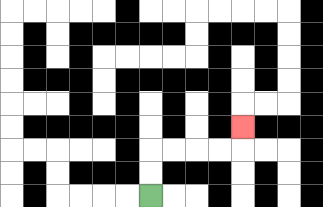{'start': '[6, 8]', 'end': '[10, 5]', 'path_directions': 'U,U,R,R,R,R,U', 'path_coordinates': '[[6, 8], [6, 7], [6, 6], [7, 6], [8, 6], [9, 6], [10, 6], [10, 5]]'}